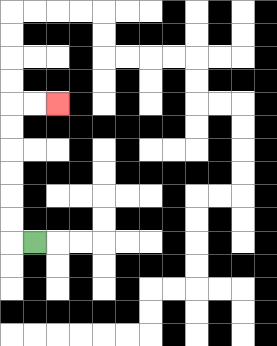{'start': '[1, 10]', 'end': '[2, 4]', 'path_directions': 'L,U,U,U,U,U,U,R,R', 'path_coordinates': '[[1, 10], [0, 10], [0, 9], [0, 8], [0, 7], [0, 6], [0, 5], [0, 4], [1, 4], [2, 4]]'}